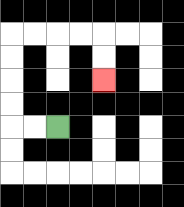{'start': '[2, 5]', 'end': '[4, 3]', 'path_directions': 'L,L,U,U,U,U,R,R,R,R,D,D', 'path_coordinates': '[[2, 5], [1, 5], [0, 5], [0, 4], [0, 3], [0, 2], [0, 1], [1, 1], [2, 1], [3, 1], [4, 1], [4, 2], [4, 3]]'}